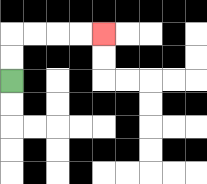{'start': '[0, 3]', 'end': '[4, 1]', 'path_directions': 'U,U,R,R,R,R', 'path_coordinates': '[[0, 3], [0, 2], [0, 1], [1, 1], [2, 1], [3, 1], [4, 1]]'}